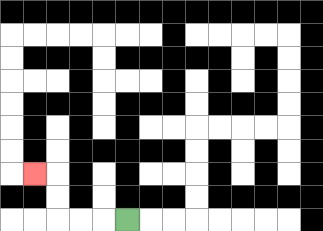{'start': '[5, 9]', 'end': '[1, 7]', 'path_directions': 'L,L,L,U,U,L', 'path_coordinates': '[[5, 9], [4, 9], [3, 9], [2, 9], [2, 8], [2, 7], [1, 7]]'}